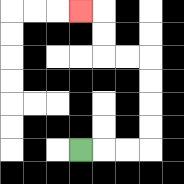{'start': '[3, 6]', 'end': '[3, 0]', 'path_directions': 'R,R,R,U,U,U,U,L,L,U,U,L', 'path_coordinates': '[[3, 6], [4, 6], [5, 6], [6, 6], [6, 5], [6, 4], [6, 3], [6, 2], [5, 2], [4, 2], [4, 1], [4, 0], [3, 0]]'}